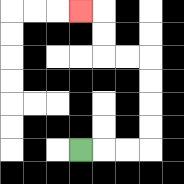{'start': '[3, 6]', 'end': '[3, 0]', 'path_directions': 'R,R,R,U,U,U,U,L,L,U,U,L', 'path_coordinates': '[[3, 6], [4, 6], [5, 6], [6, 6], [6, 5], [6, 4], [6, 3], [6, 2], [5, 2], [4, 2], [4, 1], [4, 0], [3, 0]]'}